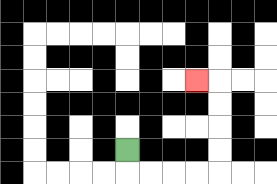{'start': '[5, 6]', 'end': '[8, 3]', 'path_directions': 'D,R,R,R,R,U,U,U,U,L', 'path_coordinates': '[[5, 6], [5, 7], [6, 7], [7, 7], [8, 7], [9, 7], [9, 6], [9, 5], [9, 4], [9, 3], [8, 3]]'}